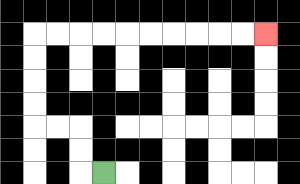{'start': '[4, 7]', 'end': '[11, 1]', 'path_directions': 'L,U,U,L,L,U,U,U,U,R,R,R,R,R,R,R,R,R,R', 'path_coordinates': '[[4, 7], [3, 7], [3, 6], [3, 5], [2, 5], [1, 5], [1, 4], [1, 3], [1, 2], [1, 1], [2, 1], [3, 1], [4, 1], [5, 1], [6, 1], [7, 1], [8, 1], [9, 1], [10, 1], [11, 1]]'}